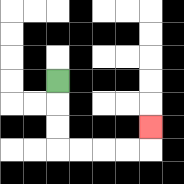{'start': '[2, 3]', 'end': '[6, 5]', 'path_directions': 'D,D,D,R,R,R,R,U', 'path_coordinates': '[[2, 3], [2, 4], [2, 5], [2, 6], [3, 6], [4, 6], [5, 6], [6, 6], [6, 5]]'}